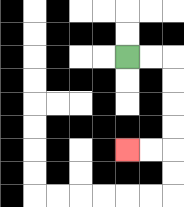{'start': '[5, 2]', 'end': '[5, 6]', 'path_directions': 'R,R,D,D,D,D,L,L', 'path_coordinates': '[[5, 2], [6, 2], [7, 2], [7, 3], [7, 4], [7, 5], [7, 6], [6, 6], [5, 6]]'}